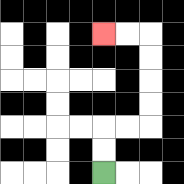{'start': '[4, 7]', 'end': '[4, 1]', 'path_directions': 'U,U,R,R,U,U,U,U,L,L', 'path_coordinates': '[[4, 7], [4, 6], [4, 5], [5, 5], [6, 5], [6, 4], [6, 3], [6, 2], [6, 1], [5, 1], [4, 1]]'}